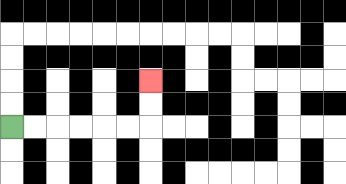{'start': '[0, 5]', 'end': '[6, 3]', 'path_directions': 'R,R,R,R,R,R,U,U', 'path_coordinates': '[[0, 5], [1, 5], [2, 5], [3, 5], [4, 5], [5, 5], [6, 5], [6, 4], [6, 3]]'}